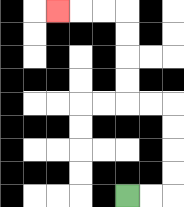{'start': '[5, 8]', 'end': '[2, 0]', 'path_directions': 'R,R,U,U,U,U,L,L,U,U,U,U,L,L,L', 'path_coordinates': '[[5, 8], [6, 8], [7, 8], [7, 7], [7, 6], [7, 5], [7, 4], [6, 4], [5, 4], [5, 3], [5, 2], [5, 1], [5, 0], [4, 0], [3, 0], [2, 0]]'}